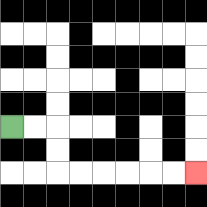{'start': '[0, 5]', 'end': '[8, 7]', 'path_directions': 'R,R,D,D,R,R,R,R,R,R', 'path_coordinates': '[[0, 5], [1, 5], [2, 5], [2, 6], [2, 7], [3, 7], [4, 7], [5, 7], [6, 7], [7, 7], [8, 7]]'}